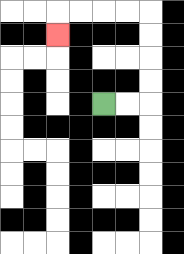{'start': '[4, 4]', 'end': '[2, 1]', 'path_directions': 'R,R,U,U,U,U,L,L,L,L,D', 'path_coordinates': '[[4, 4], [5, 4], [6, 4], [6, 3], [6, 2], [6, 1], [6, 0], [5, 0], [4, 0], [3, 0], [2, 0], [2, 1]]'}